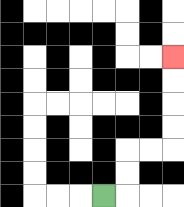{'start': '[4, 8]', 'end': '[7, 2]', 'path_directions': 'R,U,U,R,R,U,U,U,U', 'path_coordinates': '[[4, 8], [5, 8], [5, 7], [5, 6], [6, 6], [7, 6], [7, 5], [7, 4], [7, 3], [7, 2]]'}